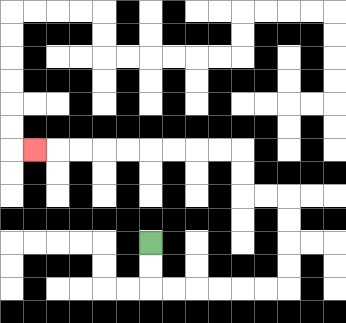{'start': '[6, 10]', 'end': '[1, 6]', 'path_directions': 'D,D,R,R,R,R,R,R,U,U,U,U,L,L,U,U,L,L,L,L,L,L,L,L,L', 'path_coordinates': '[[6, 10], [6, 11], [6, 12], [7, 12], [8, 12], [9, 12], [10, 12], [11, 12], [12, 12], [12, 11], [12, 10], [12, 9], [12, 8], [11, 8], [10, 8], [10, 7], [10, 6], [9, 6], [8, 6], [7, 6], [6, 6], [5, 6], [4, 6], [3, 6], [2, 6], [1, 6]]'}